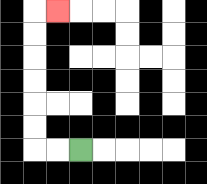{'start': '[3, 6]', 'end': '[2, 0]', 'path_directions': 'L,L,U,U,U,U,U,U,R', 'path_coordinates': '[[3, 6], [2, 6], [1, 6], [1, 5], [1, 4], [1, 3], [1, 2], [1, 1], [1, 0], [2, 0]]'}